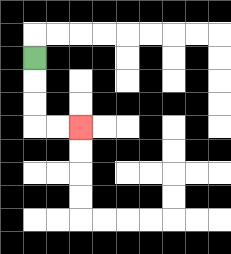{'start': '[1, 2]', 'end': '[3, 5]', 'path_directions': 'D,D,D,R,R', 'path_coordinates': '[[1, 2], [1, 3], [1, 4], [1, 5], [2, 5], [3, 5]]'}